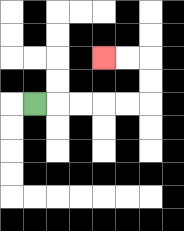{'start': '[1, 4]', 'end': '[4, 2]', 'path_directions': 'R,R,R,R,R,U,U,L,L', 'path_coordinates': '[[1, 4], [2, 4], [3, 4], [4, 4], [5, 4], [6, 4], [6, 3], [6, 2], [5, 2], [4, 2]]'}